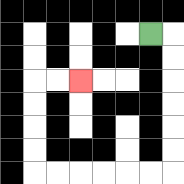{'start': '[6, 1]', 'end': '[3, 3]', 'path_directions': 'R,D,D,D,D,D,D,L,L,L,L,L,L,U,U,U,U,R,R', 'path_coordinates': '[[6, 1], [7, 1], [7, 2], [7, 3], [7, 4], [7, 5], [7, 6], [7, 7], [6, 7], [5, 7], [4, 7], [3, 7], [2, 7], [1, 7], [1, 6], [1, 5], [1, 4], [1, 3], [2, 3], [3, 3]]'}